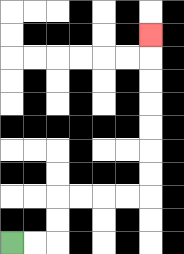{'start': '[0, 10]', 'end': '[6, 1]', 'path_directions': 'R,R,U,U,R,R,R,R,U,U,U,U,U,U,U', 'path_coordinates': '[[0, 10], [1, 10], [2, 10], [2, 9], [2, 8], [3, 8], [4, 8], [5, 8], [6, 8], [6, 7], [6, 6], [6, 5], [6, 4], [6, 3], [6, 2], [6, 1]]'}